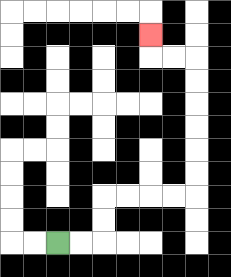{'start': '[2, 10]', 'end': '[6, 1]', 'path_directions': 'R,R,U,U,R,R,R,R,U,U,U,U,U,U,L,L,U', 'path_coordinates': '[[2, 10], [3, 10], [4, 10], [4, 9], [4, 8], [5, 8], [6, 8], [7, 8], [8, 8], [8, 7], [8, 6], [8, 5], [8, 4], [8, 3], [8, 2], [7, 2], [6, 2], [6, 1]]'}